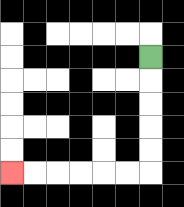{'start': '[6, 2]', 'end': '[0, 7]', 'path_directions': 'D,D,D,D,D,L,L,L,L,L,L', 'path_coordinates': '[[6, 2], [6, 3], [6, 4], [6, 5], [6, 6], [6, 7], [5, 7], [4, 7], [3, 7], [2, 7], [1, 7], [0, 7]]'}